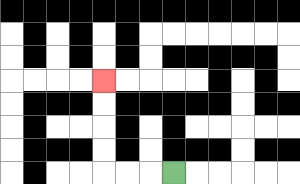{'start': '[7, 7]', 'end': '[4, 3]', 'path_directions': 'L,L,L,U,U,U,U', 'path_coordinates': '[[7, 7], [6, 7], [5, 7], [4, 7], [4, 6], [4, 5], [4, 4], [4, 3]]'}